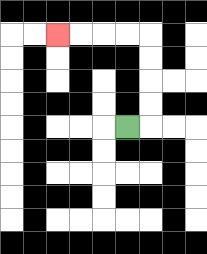{'start': '[5, 5]', 'end': '[2, 1]', 'path_directions': 'R,U,U,U,U,L,L,L,L', 'path_coordinates': '[[5, 5], [6, 5], [6, 4], [6, 3], [6, 2], [6, 1], [5, 1], [4, 1], [3, 1], [2, 1]]'}